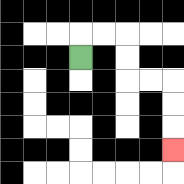{'start': '[3, 2]', 'end': '[7, 6]', 'path_directions': 'U,R,R,D,D,R,R,D,D,D', 'path_coordinates': '[[3, 2], [3, 1], [4, 1], [5, 1], [5, 2], [5, 3], [6, 3], [7, 3], [7, 4], [7, 5], [7, 6]]'}